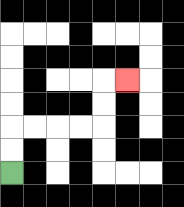{'start': '[0, 7]', 'end': '[5, 3]', 'path_directions': 'U,U,R,R,R,R,U,U,R', 'path_coordinates': '[[0, 7], [0, 6], [0, 5], [1, 5], [2, 5], [3, 5], [4, 5], [4, 4], [4, 3], [5, 3]]'}